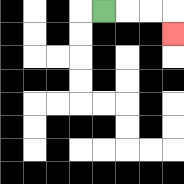{'start': '[4, 0]', 'end': '[7, 1]', 'path_directions': 'R,R,R,D', 'path_coordinates': '[[4, 0], [5, 0], [6, 0], [7, 0], [7, 1]]'}